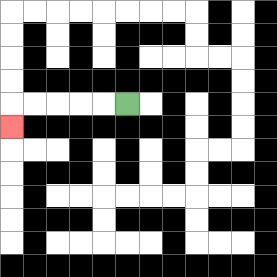{'start': '[5, 4]', 'end': '[0, 5]', 'path_directions': 'L,L,L,L,L,D', 'path_coordinates': '[[5, 4], [4, 4], [3, 4], [2, 4], [1, 4], [0, 4], [0, 5]]'}